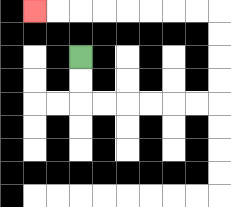{'start': '[3, 2]', 'end': '[1, 0]', 'path_directions': 'D,D,R,R,R,R,R,R,U,U,U,U,L,L,L,L,L,L,L,L', 'path_coordinates': '[[3, 2], [3, 3], [3, 4], [4, 4], [5, 4], [6, 4], [7, 4], [8, 4], [9, 4], [9, 3], [9, 2], [9, 1], [9, 0], [8, 0], [7, 0], [6, 0], [5, 0], [4, 0], [3, 0], [2, 0], [1, 0]]'}